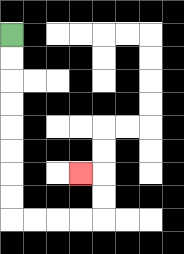{'start': '[0, 1]', 'end': '[3, 7]', 'path_directions': 'D,D,D,D,D,D,D,D,R,R,R,R,U,U,L', 'path_coordinates': '[[0, 1], [0, 2], [0, 3], [0, 4], [0, 5], [0, 6], [0, 7], [0, 8], [0, 9], [1, 9], [2, 9], [3, 9], [4, 9], [4, 8], [4, 7], [3, 7]]'}